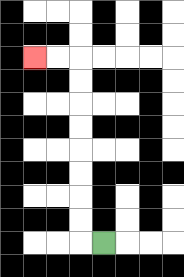{'start': '[4, 10]', 'end': '[1, 2]', 'path_directions': 'L,U,U,U,U,U,U,U,U,L,L', 'path_coordinates': '[[4, 10], [3, 10], [3, 9], [3, 8], [3, 7], [3, 6], [3, 5], [3, 4], [3, 3], [3, 2], [2, 2], [1, 2]]'}